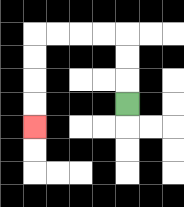{'start': '[5, 4]', 'end': '[1, 5]', 'path_directions': 'U,U,U,L,L,L,L,D,D,D,D', 'path_coordinates': '[[5, 4], [5, 3], [5, 2], [5, 1], [4, 1], [3, 1], [2, 1], [1, 1], [1, 2], [1, 3], [1, 4], [1, 5]]'}